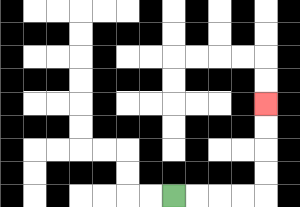{'start': '[7, 8]', 'end': '[11, 4]', 'path_directions': 'R,R,R,R,U,U,U,U', 'path_coordinates': '[[7, 8], [8, 8], [9, 8], [10, 8], [11, 8], [11, 7], [11, 6], [11, 5], [11, 4]]'}